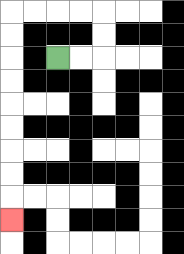{'start': '[2, 2]', 'end': '[0, 9]', 'path_directions': 'R,R,U,U,L,L,L,L,D,D,D,D,D,D,D,D,D', 'path_coordinates': '[[2, 2], [3, 2], [4, 2], [4, 1], [4, 0], [3, 0], [2, 0], [1, 0], [0, 0], [0, 1], [0, 2], [0, 3], [0, 4], [0, 5], [0, 6], [0, 7], [0, 8], [0, 9]]'}